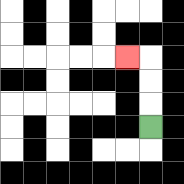{'start': '[6, 5]', 'end': '[5, 2]', 'path_directions': 'U,U,U,L', 'path_coordinates': '[[6, 5], [6, 4], [6, 3], [6, 2], [5, 2]]'}